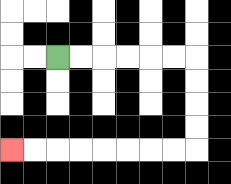{'start': '[2, 2]', 'end': '[0, 6]', 'path_directions': 'R,R,R,R,R,R,D,D,D,D,L,L,L,L,L,L,L,L', 'path_coordinates': '[[2, 2], [3, 2], [4, 2], [5, 2], [6, 2], [7, 2], [8, 2], [8, 3], [8, 4], [8, 5], [8, 6], [7, 6], [6, 6], [5, 6], [4, 6], [3, 6], [2, 6], [1, 6], [0, 6]]'}